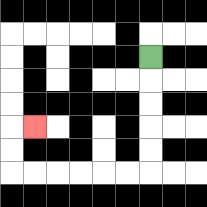{'start': '[6, 2]', 'end': '[1, 5]', 'path_directions': 'D,D,D,D,D,L,L,L,L,L,L,U,U,R', 'path_coordinates': '[[6, 2], [6, 3], [6, 4], [6, 5], [6, 6], [6, 7], [5, 7], [4, 7], [3, 7], [2, 7], [1, 7], [0, 7], [0, 6], [0, 5], [1, 5]]'}